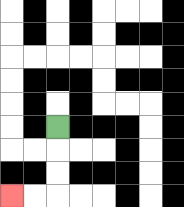{'start': '[2, 5]', 'end': '[0, 8]', 'path_directions': 'D,D,D,L,L', 'path_coordinates': '[[2, 5], [2, 6], [2, 7], [2, 8], [1, 8], [0, 8]]'}